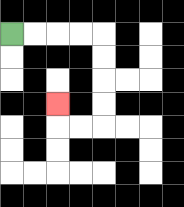{'start': '[0, 1]', 'end': '[2, 4]', 'path_directions': 'R,R,R,R,D,D,D,D,L,L,U', 'path_coordinates': '[[0, 1], [1, 1], [2, 1], [3, 1], [4, 1], [4, 2], [4, 3], [4, 4], [4, 5], [3, 5], [2, 5], [2, 4]]'}